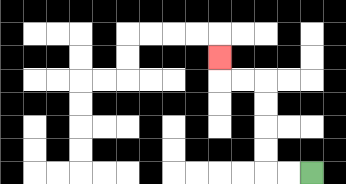{'start': '[13, 7]', 'end': '[9, 2]', 'path_directions': 'L,L,U,U,U,U,L,L,U', 'path_coordinates': '[[13, 7], [12, 7], [11, 7], [11, 6], [11, 5], [11, 4], [11, 3], [10, 3], [9, 3], [9, 2]]'}